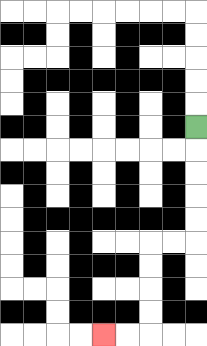{'start': '[8, 5]', 'end': '[4, 14]', 'path_directions': 'D,D,D,D,D,L,L,D,D,D,D,L,L', 'path_coordinates': '[[8, 5], [8, 6], [8, 7], [8, 8], [8, 9], [8, 10], [7, 10], [6, 10], [6, 11], [6, 12], [6, 13], [6, 14], [5, 14], [4, 14]]'}